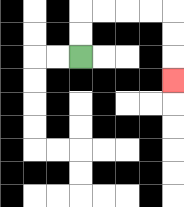{'start': '[3, 2]', 'end': '[7, 3]', 'path_directions': 'U,U,R,R,R,R,D,D,D', 'path_coordinates': '[[3, 2], [3, 1], [3, 0], [4, 0], [5, 0], [6, 0], [7, 0], [7, 1], [7, 2], [7, 3]]'}